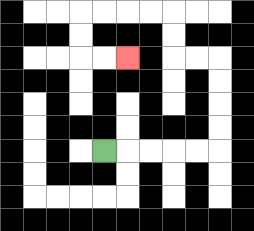{'start': '[4, 6]', 'end': '[5, 2]', 'path_directions': 'R,R,R,R,R,U,U,U,U,L,L,U,U,L,L,L,L,D,D,R,R', 'path_coordinates': '[[4, 6], [5, 6], [6, 6], [7, 6], [8, 6], [9, 6], [9, 5], [9, 4], [9, 3], [9, 2], [8, 2], [7, 2], [7, 1], [7, 0], [6, 0], [5, 0], [4, 0], [3, 0], [3, 1], [3, 2], [4, 2], [5, 2]]'}